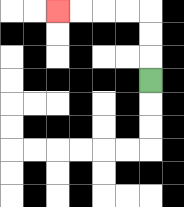{'start': '[6, 3]', 'end': '[2, 0]', 'path_directions': 'U,U,U,L,L,L,L', 'path_coordinates': '[[6, 3], [6, 2], [6, 1], [6, 0], [5, 0], [4, 0], [3, 0], [2, 0]]'}